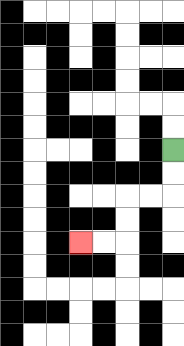{'start': '[7, 6]', 'end': '[3, 10]', 'path_directions': 'D,D,L,L,D,D,L,L', 'path_coordinates': '[[7, 6], [7, 7], [7, 8], [6, 8], [5, 8], [5, 9], [5, 10], [4, 10], [3, 10]]'}